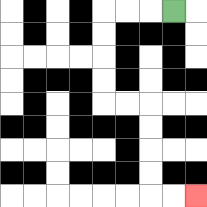{'start': '[7, 0]', 'end': '[8, 8]', 'path_directions': 'L,L,L,D,D,D,D,R,R,D,D,D,D,R,R', 'path_coordinates': '[[7, 0], [6, 0], [5, 0], [4, 0], [4, 1], [4, 2], [4, 3], [4, 4], [5, 4], [6, 4], [6, 5], [6, 6], [6, 7], [6, 8], [7, 8], [8, 8]]'}